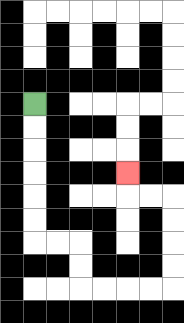{'start': '[1, 4]', 'end': '[5, 7]', 'path_directions': 'D,D,D,D,D,D,R,R,D,D,R,R,R,R,U,U,U,U,L,L,U', 'path_coordinates': '[[1, 4], [1, 5], [1, 6], [1, 7], [1, 8], [1, 9], [1, 10], [2, 10], [3, 10], [3, 11], [3, 12], [4, 12], [5, 12], [6, 12], [7, 12], [7, 11], [7, 10], [7, 9], [7, 8], [6, 8], [5, 8], [5, 7]]'}